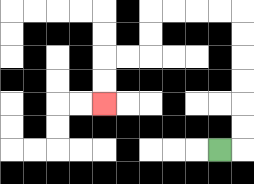{'start': '[9, 6]', 'end': '[4, 4]', 'path_directions': 'R,U,U,U,U,U,U,L,L,L,L,D,D,L,L,D,D', 'path_coordinates': '[[9, 6], [10, 6], [10, 5], [10, 4], [10, 3], [10, 2], [10, 1], [10, 0], [9, 0], [8, 0], [7, 0], [6, 0], [6, 1], [6, 2], [5, 2], [4, 2], [4, 3], [4, 4]]'}